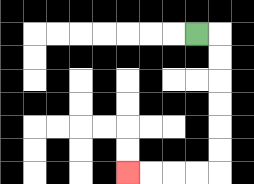{'start': '[8, 1]', 'end': '[5, 7]', 'path_directions': 'R,D,D,D,D,D,D,L,L,L,L', 'path_coordinates': '[[8, 1], [9, 1], [9, 2], [9, 3], [9, 4], [9, 5], [9, 6], [9, 7], [8, 7], [7, 7], [6, 7], [5, 7]]'}